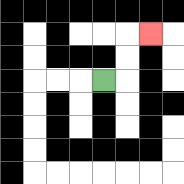{'start': '[4, 3]', 'end': '[6, 1]', 'path_directions': 'R,U,U,R', 'path_coordinates': '[[4, 3], [5, 3], [5, 2], [5, 1], [6, 1]]'}